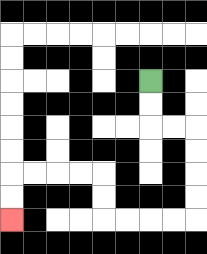{'start': '[6, 3]', 'end': '[0, 9]', 'path_directions': 'D,D,R,R,D,D,D,D,L,L,L,L,U,U,L,L,L,L,D,D', 'path_coordinates': '[[6, 3], [6, 4], [6, 5], [7, 5], [8, 5], [8, 6], [8, 7], [8, 8], [8, 9], [7, 9], [6, 9], [5, 9], [4, 9], [4, 8], [4, 7], [3, 7], [2, 7], [1, 7], [0, 7], [0, 8], [0, 9]]'}